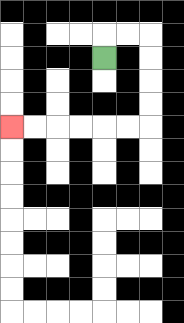{'start': '[4, 2]', 'end': '[0, 5]', 'path_directions': 'U,R,R,D,D,D,D,L,L,L,L,L,L', 'path_coordinates': '[[4, 2], [4, 1], [5, 1], [6, 1], [6, 2], [6, 3], [6, 4], [6, 5], [5, 5], [4, 5], [3, 5], [2, 5], [1, 5], [0, 5]]'}